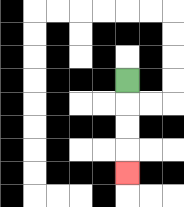{'start': '[5, 3]', 'end': '[5, 7]', 'path_directions': 'D,D,D,D', 'path_coordinates': '[[5, 3], [5, 4], [5, 5], [5, 6], [5, 7]]'}